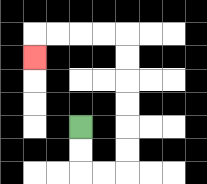{'start': '[3, 5]', 'end': '[1, 2]', 'path_directions': 'D,D,R,R,U,U,U,U,U,U,L,L,L,L,D', 'path_coordinates': '[[3, 5], [3, 6], [3, 7], [4, 7], [5, 7], [5, 6], [5, 5], [5, 4], [5, 3], [5, 2], [5, 1], [4, 1], [3, 1], [2, 1], [1, 1], [1, 2]]'}